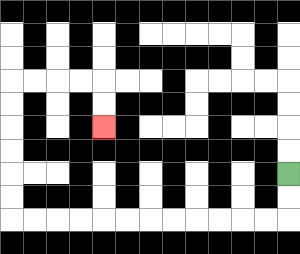{'start': '[12, 7]', 'end': '[4, 5]', 'path_directions': 'D,D,L,L,L,L,L,L,L,L,L,L,L,L,U,U,U,U,U,U,R,R,R,R,D,D', 'path_coordinates': '[[12, 7], [12, 8], [12, 9], [11, 9], [10, 9], [9, 9], [8, 9], [7, 9], [6, 9], [5, 9], [4, 9], [3, 9], [2, 9], [1, 9], [0, 9], [0, 8], [0, 7], [0, 6], [0, 5], [0, 4], [0, 3], [1, 3], [2, 3], [3, 3], [4, 3], [4, 4], [4, 5]]'}